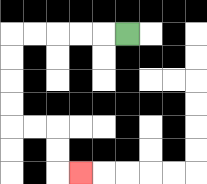{'start': '[5, 1]', 'end': '[3, 7]', 'path_directions': 'L,L,L,L,L,D,D,D,D,R,R,D,D,R', 'path_coordinates': '[[5, 1], [4, 1], [3, 1], [2, 1], [1, 1], [0, 1], [0, 2], [0, 3], [0, 4], [0, 5], [1, 5], [2, 5], [2, 6], [2, 7], [3, 7]]'}